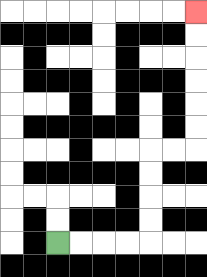{'start': '[2, 10]', 'end': '[8, 0]', 'path_directions': 'R,R,R,R,U,U,U,U,R,R,U,U,U,U,U,U', 'path_coordinates': '[[2, 10], [3, 10], [4, 10], [5, 10], [6, 10], [6, 9], [6, 8], [6, 7], [6, 6], [7, 6], [8, 6], [8, 5], [8, 4], [8, 3], [8, 2], [8, 1], [8, 0]]'}